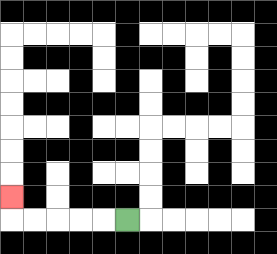{'start': '[5, 9]', 'end': '[0, 8]', 'path_directions': 'L,L,L,L,L,U', 'path_coordinates': '[[5, 9], [4, 9], [3, 9], [2, 9], [1, 9], [0, 9], [0, 8]]'}